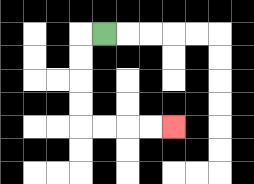{'start': '[4, 1]', 'end': '[7, 5]', 'path_directions': 'L,D,D,D,D,R,R,R,R', 'path_coordinates': '[[4, 1], [3, 1], [3, 2], [3, 3], [3, 4], [3, 5], [4, 5], [5, 5], [6, 5], [7, 5]]'}